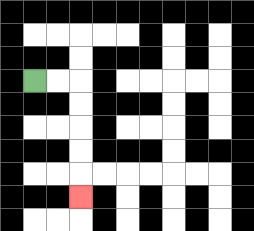{'start': '[1, 3]', 'end': '[3, 8]', 'path_directions': 'R,R,D,D,D,D,D', 'path_coordinates': '[[1, 3], [2, 3], [3, 3], [3, 4], [3, 5], [3, 6], [3, 7], [3, 8]]'}